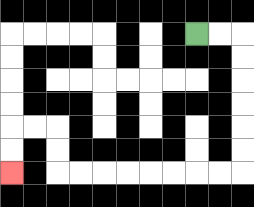{'start': '[8, 1]', 'end': '[0, 7]', 'path_directions': 'R,R,D,D,D,D,D,D,L,L,L,L,L,L,L,L,U,U,L,L,D,D', 'path_coordinates': '[[8, 1], [9, 1], [10, 1], [10, 2], [10, 3], [10, 4], [10, 5], [10, 6], [10, 7], [9, 7], [8, 7], [7, 7], [6, 7], [5, 7], [4, 7], [3, 7], [2, 7], [2, 6], [2, 5], [1, 5], [0, 5], [0, 6], [0, 7]]'}